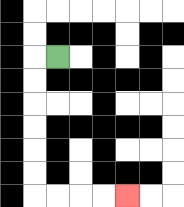{'start': '[2, 2]', 'end': '[5, 8]', 'path_directions': 'L,D,D,D,D,D,D,R,R,R,R', 'path_coordinates': '[[2, 2], [1, 2], [1, 3], [1, 4], [1, 5], [1, 6], [1, 7], [1, 8], [2, 8], [3, 8], [4, 8], [5, 8]]'}